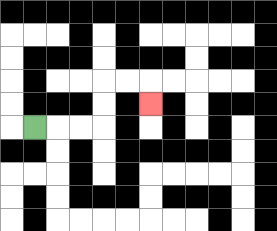{'start': '[1, 5]', 'end': '[6, 4]', 'path_directions': 'R,R,R,U,U,R,R,D', 'path_coordinates': '[[1, 5], [2, 5], [3, 5], [4, 5], [4, 4], [4, 3], [5, 3], [6, 3], [6, 4]]'}